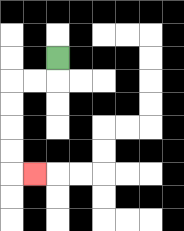{'start': '[2, 2]', 'end': '[1, 7]', 'path_directions': 'D,L,L,D,D,D,D,R', 'path_coordinates': '[[2, 2], [2, 3], [1, 3], [0, 3], [0, 4], [0, 5], [0, 6], [0, 7], [1, 7]]'}